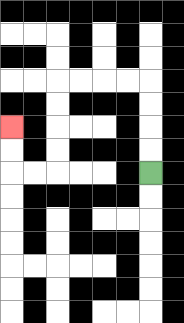{'start': '[6, 7]', 'end': '[0, 5]', 'path_directions': 'U,U,U,U,L,L,L,L,D,D,D,D,L,L,U,U', 'path_coordinates': '[[6, 7], [6, 6], [6, 5], [6, 4], [6, 3], [5, 3], [4, 3], [3, 3], [2, 3], [2, 4], [2, 5], [2, 6], [2, 7], [1, 7], [0, 7], [0, 6], [0, 5]]'}